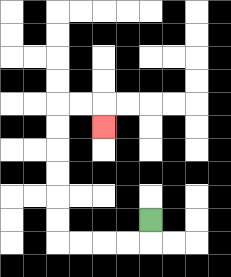{'start': '[6, 9]', 'end': '[4, 5]', 'path_directions': 'D,L,L,L,L,U,U,U,U,U,U,R,R,D', 'path_coordinates': '[[6, 9], [6, 10], [5, 10], [4, 10], [3, 10], [2, 10], [2, 9], [2, 8], [2, 7], [2, 6], [2, 5], [2, 4], [3, 4], [4, 4], [4, 5]]'}